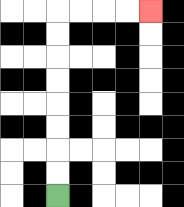{'start': '[2, 8]', 'end': '[6, 0]', 'path_directions': 'U,U,U,U,U,U,U,U,R,R,R,R', 'path_coordinates': '[[2, 8], [2, 7], [2, 6], [2, 5], [2, 4], [2, 3], [2, 2], [2, 1], [2, 0], [3, 0], [4, 0], [5, 0], [6, 0]]'}